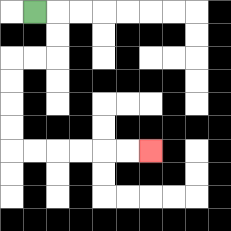{'start': '[1, 0]', 'end': '[6, 6]', 'path_directions': 'R,D,D,L,L,D,D,D,D,R,R,R,R,R,R', 'path_coordinates': '[[1, 0], [2, 0], [2, 1], [2, 2], [1, 2], [0, 2], [0, 3], [0, 4], [0, 5], [0, 6], [1, 6], [2, 6], [3, 6], [4, 6], [5, 6], [6, 6]]'}